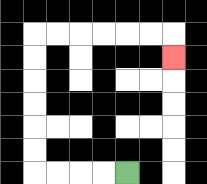{'start': '[5, 7]', 'end': '[7, 2]', 'path_directions': 'L,L,L,L,U,U,U,U,U,U,R,R,R,R,R,R,D', 'path_coordinates': '[[5, 7], [4, 7], [3, 7], [2, 7], [1, 7], [1, 6], [1, 5], [1, 4], [1, 3], [1, 2], [1, 1], [2, 1], [3, 1], [4, 1], [5, 1], [6, 1], [7, 1], [7, 2]]'}